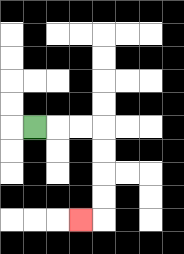{'start': '[1, 5]', 'end': '[3, 9]', 'path_directions': 'R,R,R,D,D,D,D,L', 'path_coordinates': '[[1, 5], [2, 5], [3, 5], [4, 5], [4, 6], [4, 7], [4, 8], [4, 9], [3, 9]]'}